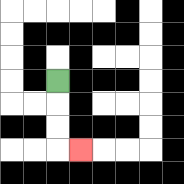{'start': '[2, 3]', 'end': '[3, 6]', 'path_directions': 'D,D,D,R', 'path_coordinates': '[[2, 3], [2, 4], [2, 5], [2, 6], [3, 6]]'}